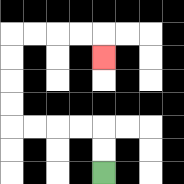{'start': '[4, 7]', 'end': '[4, 2]', 'path_directions': 'U,U,L,L,L,L,U,U,U,U,R,R,R,R,D', 'path_coordinates': '[[4, 7], [4, 6], [4, 5], [3, 5], [2, 5], [1, 5], [0, 5], [0, 4], [0, 3], [0, 2], [0, 1], [1, 1], [2, 1], [3, 1], [4, 1], [4, 2]]'}